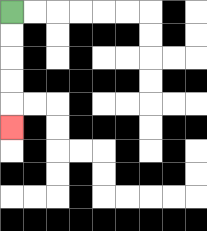{'start': '[0, 0]', 'end': '[0, 5]', 'path_directions': 'D,D,D,D,D', 'path_coordinates': '[[0, 0], [0, 1], [0, 2], [0, 3], [0, 4], [0, 5]]'}